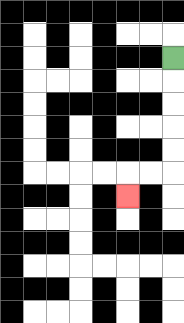{'start': '[7, 2]', 'end': '[5, 8]', 'path_directions': 'D,D,D,D,D,L,L,D', 'path_coordinates': '[[7, 2], [7, 3], [7, 4], [7, 5], [7, 6], [7, 7], [6, 7], [5, 7], [5, 8]]'}